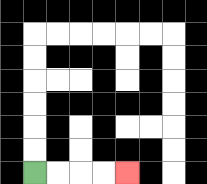{'start': '[1, 7]', 'end': '[5, 7]', 'path_directions': 'R,R,R,R', 'path_coordinates': '[[1, 7], [2, 7], [3, 7], [4, 7], [5, 7]]'}